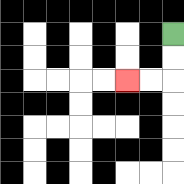{'start': '[7, 1]', 'end': '[5, 3]', 'path_directions': 'D,D,L,L', 'path_coordinates': '[[7, 1], [7, 2], [7, 3], [6, 3], [5, 3]]'}